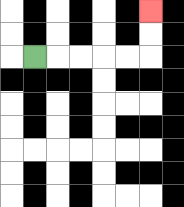{'start': '[1, 2]', 'end': '[6, 0]', 'path_directions': 'R,R,R,R,R,U,U', 'path_coordinates': '[[1, 2], [2, 2], [3, 2], [4, 2], [5, 2], [6, 2], [6, 1], [6, 0]]'}